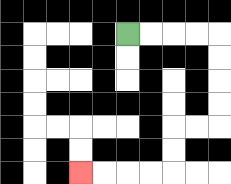{'start': '[5, 1]', 'end': '[3, 7]', 'path_directions': 'R,R,R,R,D,D,D,D,L,L,D,D,L,L,L,L', 'path_coordinates': '[[5, 1], [6, 1], [7, 1], [8, 1], [9, 1], [9, 2], [9, 3], [9, 4], [9, 5], [8, 5], [7, 5], [7, 6], [7, 7], [6, 7], [5, 7], [4, 7], [3, 7]]'}